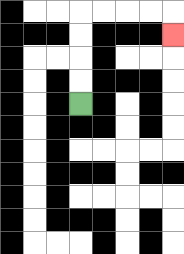{'start': '[3, 4]', 'end': '[7, 1]', 'path_directions': 'U,U,U,U,R,R,R,R,D', 'path_coordinates': '[[3, 4], [3, 3], [3, 2], [3, 1], [3, 0], [4, 0], [5, 0], [6, 0], [7, 0], [7, 1]]'}